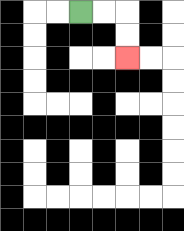{'start': '[3, 0]', 'end': '[5, 2]', 'path_directions': 'R,R,D,D', 'path_coordinates': '[[3, 0], [4, 0], [5, 0], [5, 1], [5, 2]]'}